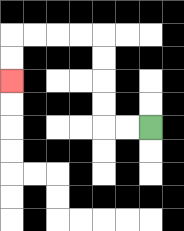{'start': '[6, 5]', 'end': '[0, 3]', 'path_directions': 'L,L,U,U,U,U,L,L,L,L,D,D', 'path_coordinates': '[[6, 5], [5, 5], [4, 5], [4, 4], [4, 3], [4, 2], [4, 1], [3, 1], [2, 1], [1, 1], [0, 1], [0, 2], [0, 3]]'}